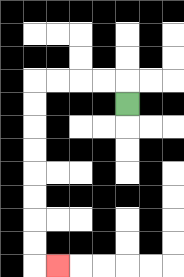{'start': '[5, 4]', 'end': '[2, 11]', 'path_directions': 'U,L,L,L,L,D,D,D,D,D,D,D,D,R', 'path_coordinates': '[[5, 4], [5, 3], [4, 3], [3, 3], [2, 3], [1, 3], [1, 4], [1, 5], [1, 6], [1, 7], [1, 8], [1, 9], [1, 10], [1, 11], [2, 11]]'}